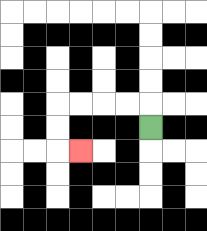{'start': '[6, 5]', 'end': '[3, 6]', 'path_directions': 'U,L,L,L,L,D,D,R', 'path_coordinates': '[[6, 5], [6, 4], [5, 4], [4, 4], [3, 4], [2, 4], [2, 5], [2, 6], [3, 6]]'}